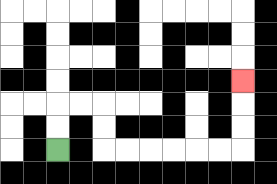{'start': '[2, 6]', 'end': '[10, 3]', 'path_directions': 'U,U,R,R,D,D,R,R,R,R,R,R,U,U,U', 'path_coordinates': '[[2, 6], [2, 5], [2, 4], [3, 4], [4, 4], [4, 5], [4, 6], [5, 6], [6, 6], [7, 6], [8, 6], [9, 6], [10, 6], [10, 5], [10, 4], [10, 3]]'}